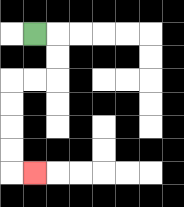{'start': '[1, 1]', 'end': '[1, 7]', 'path_directions': 'R,D,D,L,L,D,D,D,D,R', 'path_coordinates': '[[1, 1], [2, 1], [2, 2], [2, 3], [1, 3], [0, 3], [0, 4], [0, 5], [0, 6], [0, 7], [1, 7]]'}